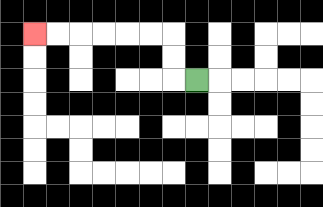{'start': '[8, 3]', 'end': '[1, 1]', 'path_directions': 'L,U,U,L,L,L,L,L,L', 'path_coordinates': '[[8, 3], [7, 3], [7, 2], [7, 1], [6, 1], [5, 1], [4, 1], [3, 1], [2, 1], [1, 1]]'}